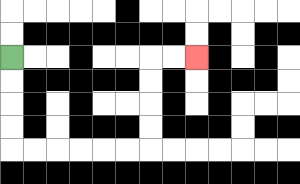{'start': '[0, 2]', 'end': '[8, 2]', 'path_directions': 'D,D,D,D,R,R,R,R,R,R,U,U,U,U,R,R', 'path_coordinates': '[[0, 2], [0, 3], [0, 4], [0, 5], [0, 6], [1, 6], [2, 6], [3, 6], [4, 6], [5, 6], [6, 6], [6, 5], [6, 4], [6, 3], [6, 2], [7, 2], [8, 2]]'}